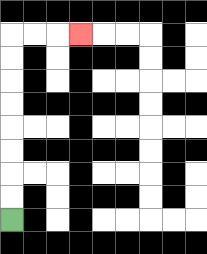{'start': '[0, 9]', 'end': '[3, 1]', 'path_directions': 'U,U,U,U,U,U,U,U,R,R,R', 'path_coordinates': '[[0, 9], [0, 8], [0, 7], [0, 6], [0, 5], [0, 4], [0, 3], [0, 2], [0, 1], [1, 1], [2, 1], [3, 1]]'}